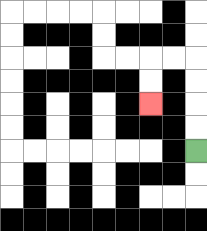{'start': '[8, 6]', 'end': '[6, 4]', 'path_directions': 'U,U,U,U,L,L,D,D', 'path_coordinates': '[[8, 6], [8, 5], [8, 4], [8, 3], [8, 2], [7, 2], [6, 2], [6, 3], [6, 4]]'}